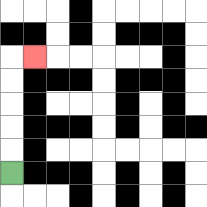{'start': '[0, 7]', 'end': '[1, 2]', 'path_directions': 'U,U,U,U,U,R', 'path_coordinates': '[[0, 7], [0, 6], [0, 5], [0, 4], [0, 3], [0, 2], [1, 2]]'}